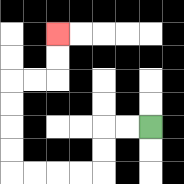{'start': '[6, 5]', 'end': '[2, 1]', 'path_directions': 'L,L,D,D,L,L,L,L,U,U,U,U,R,R,U,U', 'path_coordinates': '[[6, 5], [5, 5], [4, 5], [4, 6], [4, 7], [3, 7], [2, 7], [1, 7], [0, 7], [0, 6], [0, 5], [0, 4], [0, 3], [1, 3], [2, 3], [2, 2], [2, 1]]'}